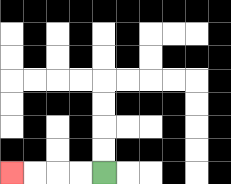{'start': '[4, 7]', 'end': '[0, 7]', 'path_directions': 'L,L,L,L', 'path_coordinates': '[[4, 7], [3, 7], [2, 7], [1, 7], [0, 7]]'}